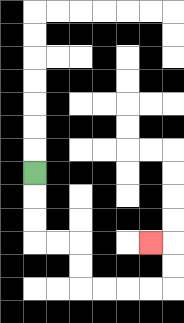{'start': '[1, 7]', 'end': '[6, 10]', 'path_directions': 'D,D,D,R,R,D,D,R,R,R,R,U,U,L', 'path_coordinates': '[[1, 7], [1, 8], [1, 9], [1, 10], [2, 10], [3, 10], [3, 11], [3, 12], [4, 12], [5, 12], [6, 12], [7, 12], [7, 11], [7, 10], [6, 10]]'}